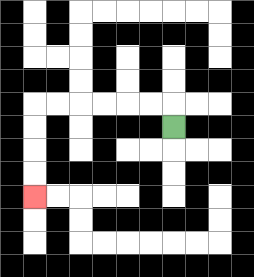{'start': '[7, 5]', 'end': '[1, 8]', 'path_directions': 'U,L,L,L,L,L,L,D,D,D,D', 'path_coordinates': '[[7, 5], [7, 4], [6, 4], [5, 4], [4, 4], [3, 4], [2, 4], [1, 4], [1, 5], [1, 6], [1, 7], [1, 8]]'}